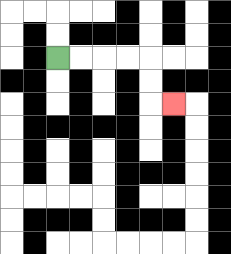{'start': '[2, 2]', 'end': '[7, 4]', 'path_directions': 'R,R,R,R,D,D,R', 'path_coordinates': '[[2, 2], [3, 2], [4, 2], [5, 2], [6, 2], [6, 3], [6, 4], [7, 4]]'}